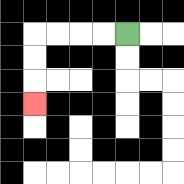{'start': '[5, 1]', 'end': '[1, 4]', 'path_directions': 'L,L,L,L,D,D,D', 'path_coordinates': '[[5, 1], [4, 1], [3, 1], [2, 1], [1, 1], [1, 2], [1, 3], [1, 4]]'}